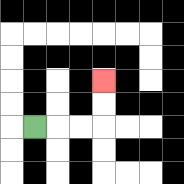{'start': '[1, 5]', 'end': '[4, 3]', 'path_directions': 'R,R,R,U,U', 'path_coordinates': '[[1, 5], [2, 5], [3, 5], [4, 5], [4, 4], [4, 3]]'}